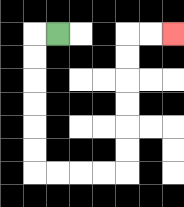{'start': '[2, 1]', 'end': '[7, 1]', 'path_directions': 'L,D,D,D,D,D,D,R,R,R,R,U,U,U,U,U,U,R,R', 'path_coordinates': '[[2, 1], [1, 1], [1, 2], [1, 3], [1, 4], [1, 5], [1, 6], [1, 7], [2, 7], [3, 7], [4, 7], [5, 7], [5, 6], [5, 5], [5, 4], [5, 3], [5, 2], [5, 1], [6, 1], [7, 1]]'}